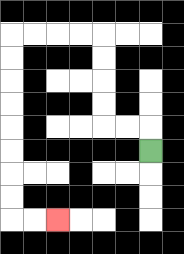{'start': '[6, 6]', 'end': '[2, 9]', 'path_directions': 'U,L,L,U,U,U,U,L,L,L,L,D,D,D,D,D,D,D,D,R,R', 'path_coordinates': '[[6, 6], [6, 5], [5, 5], [4, 5], [4, 4], [4, 3], [4, 2], [4, 1], [3, 1], [2, 1], [1, 1], [0, 1], [0, 2], [0, 3], [0, 4], [0, 5], [0, 6], [0, 7], [0, 8], [0, 9], [1, 9], [2, 9]]'}